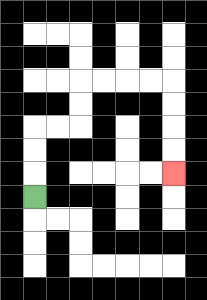{'start': '[1, 8]', 'end': '[7, 7]', 'path_directions': 'U,U,U,R,R,U,U,R,R,R,R,D,D,D,D', 'path_coordinates': '[[1, 8], [1, 7], [1, 6], [1, 5], [2, 5], [3, 5], [3, 4], [3, 3], [4, 3], [5, 3], [6, 3], [7, 3], [7, 4], [7, 5], [7, 6], [7, 7]]'}